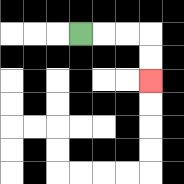{'start': '[3, 1]', 'end': '[6, 3]', 'path_directions': 'R,R,R,D,D', 'path_coordinates': '[[3, 1], [4, 1], [5, 1], [6, 1], [6, 2], [6, 3]]'}